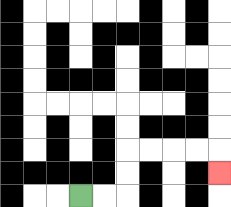{'start': '[3, 8]', 'end': '[9, 7]', 'path_directions': 'R,R,U,U,R,R,R,R,D', 'path_coordinates': '[[3, 8], [4, 8], [5, 8], [5, 7], [5, 6], [6, 6], [7, 6], [8, 6], [9, 6], [9, 7]]'}